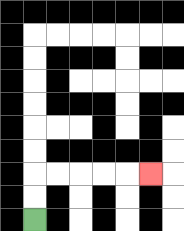{'start': '[1, 9]', 'end': '[6, 7]', 'path_directions': 'U,U,R,R,R,R,R', 'path_coordinates': '[[1, 9], [1, 8], [1, 7], [2, 7], [3, 7], [4, 7], [5, 7], [6, 7]]'}